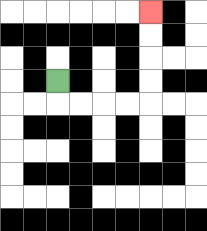{'start': '[2, 3]', 'end': '[6, 0]', 'path_directions': 'D,R,R,R,R,U,U,U,U', 'path_coordinates': '[[2, 3], [2, 4], [3, 4], [4, 4], [5, 4], [6, 4], [6, 3], [6, 2], [6, 1], [6, 0]]'}